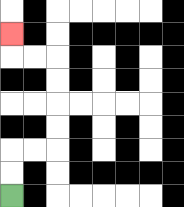{'start': '[0, 8]', 'end': '[0, 1]', 'path_directions': 'U,U,R,R,U,U,U,U,L,L,U', 'path_coordinates': '[[0, 8], [0, 7], [0, 6], [1, 6], [2, 6], [2, 5], [2, 4], [2, 3], [2, 2], [1, 2], [0, 2], [0, 1]]'}